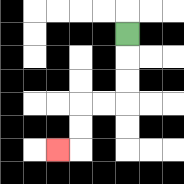{'start': '[5, 1]', 'end': '[2, 6]', 'path_directions': 'D,D,D,L,L,D,D,L', 'path_coordinates': '[[5, 1], [5, 2], [5, 3], [5, 4], [4, 4], [3, 4], [3, 5], [3, 6], [2, 6]]'}